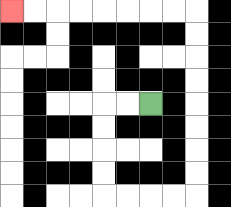{'start': '[6, 4]', 'end': '[0, 0]', 'path_directions': 'L,L,D,D,D,D,R,R,R,R,U,U,U,U,U,U,U,U,L,L,L,L,L,L,L,L', 'path_coordinates': '[[6, 4], [5, 4], [4, 4], [4, 5], [4, 6], [4, 7], [4, 8], [5, 8], [6, 8], [7, 8], [8, 8], [8, 7], [8, 6], [8, 5], [8, 4], [8, 3], [8, 2], [8, 1], [8, 0], [7, 0], [6, 0], [5, 0], [4, 0], [3, 0], [2, 0], [1, 0], [0, 0]]'}